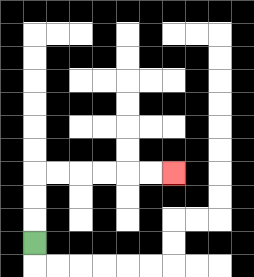{'start': '[1, 10]', 'end': '[7, 7]', 'path_directions': 'U,U,U,R,R,R,R,R,R', 'path_coordinates': '[[1, 10], [1, 9], [1, 8], [1, 7], [2, 7], [3, 7], [4, 7], [5, 7], [6, 7], [7, 7]]'}